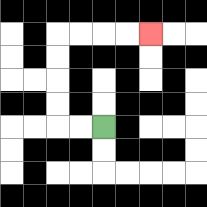{'start': '[4, 5]', 'end': '[6, 1]', 'path_directions': 'L,L,U,U,U,U,R,R,R,R', 'path_coordinates': '[[4, 5], [3, 5], [2, 5], [2, 4], [2, 3], [2, 2], [2, 1], [3, 1], [4, 1], [5, 1], [6, 1]]'}